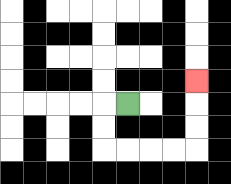{'start': '[5, 4]', 'end': '[8, 3]', 'path_directions': 'L,D,D,R,R,R,R,U,U,U', 'path_coordinates': '[[5, 4], [4, 4], [4, 5], [4, 6], [5, 6], [6, 6], [7, 6], [8, 6], [8, 5], [8, 4], [8, 3]]'}